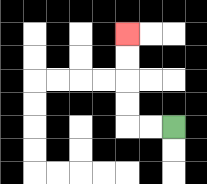{'start': '[7, 5]', 'end': '[5, 1]', 'path_directions': 'L,L,U,U,U,U', 'path_coordinates': '[[7, 5], [6, 5], [5, 5], [5, 4], [5, 3], [5, 2], [5, 1]]'}